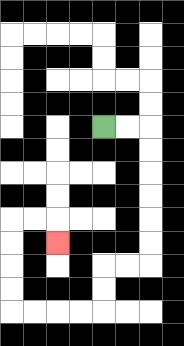{'start': '[4, 5]', 'end': '[2, 10]', 'path_directions': 'R,R,D,D,D,D,D,D,L,L,D,D,L,L,L,L,U,U,U,U,R,R,D', 'path_coordinates': '[[4, 5], [5, 5], [6, 5], [6, 6], [6, 7], [6, 8], [6, 9], [6, 10], [6, 11], [5, 11], [4, 11], [4, 12], [4, 13], [3, 13], [2, 13], [1, 13], [0, 13], [0, 12], [0, 11], [0, 10], [0, 9], [1, 9], [2, 9], [2, 10]]'}